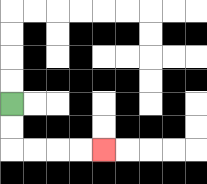{'start': '[0, 4]', 'end': '[4, 6]', 'path_directions': 'D,D,R,R,R,R', 'path_coordinates': '[[0, 4], [0, 5], [0, 6], [1, 6], [2, 6], [3, 6], [4, 6]]'}